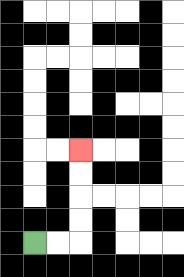{'start': '[1, 10]', 'end': '[3, 6]', 'path_directions': 'R,R,U,U,U,U', 'path_coordinates': '[[1, 10], [2, 10], [3, 10], [3, 9], [3, 8], [3, 7], [3, 6]]'}